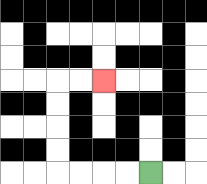{'start': '[6, 7]', 'end': '[4, 3]', 'path_directions': 'L,L,L,L,U,U,U,U,R,R', 'path_coordinates': '[[6, 7], [5, 7], [4, 7], [3, 7], [2, 7], [2, 6], [2, 5], [2, 4], [2, 3], [3, 3], [4, 3]]'}